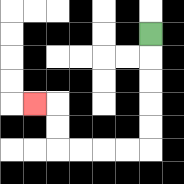{'start': '[6, 1]', 'end': '[1, 4]', 'path_directions': 'D,D,D,D,D,L,L,L,L,U,U,L', 'path_coordinates': '[[6, 1], [6, 2], [6, 3], [6, 4], [6, 5], [6, 6], [5, 6], [4, 6], [3, 6], [2, 6], [2, 5], [2, 4], [1, 4]]'}